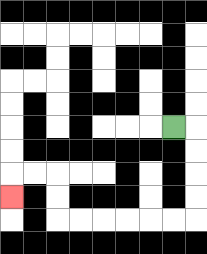{'start': '[7, 5]', 'end': '[0, 8]', 'path_directions': 'R,D,D,D,D,L,L,L,L,L,L,U,U,L,L,D', 'path_coordinates': '[[7, 5], [8, 5], [8, 6], [8, 7], [8, 8], [8, 9], [7, 9], [6, 9], [5, 9], [4, 9], [3, 9], [2, 9], [2, 8], [2, 7], [1, 7], [0, 7], [0, 8]]'}